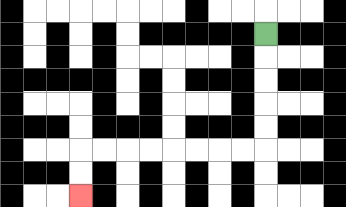{'start': '[11, 1]', 'end': '[3, 8]', 'path_directions': 'D,D,D,D,D,L,L,L,L,L,L,L,L,D,D', 'path_coordinates': '[[11, 1], [11, 2], [11, 3], [11, 4], [11, 5], [11, 6], [10, 6], [9, 6], [8, 6], [7, 6], [6, 6], [5, 6], [4, 6], [3, 6], [3, 7], [3, 8]]'}